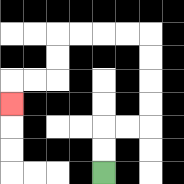{'start': '[4, 7]', 'end': '[0, 4]', 'path_directions': 'U,U,R,R,U,U,U,U,L,L,L,L,D,D,L,L,D', 'path_coordinates': '[[4, 7], [4, 6], [4, 5], [5, 5], [6, 5], [6, 4], [6, 3], [6, 2], [6, 1], [5, 1], [4, 1], [3, 1], [2, 1], [2, 2], [2, 3], [1, 3], [0, 3], [0, 4]]'}